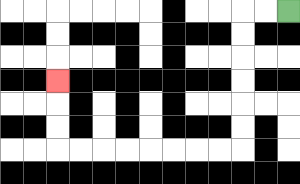{'start': '[12, 0]', 'end': '[2, 3]', 'path_directions': 'L,L,D,D,D,D,D,D,L,L,L,L,L,L,L,L,U,U,U', 'path_coordinates': '[[12, 0], [11, 0], [10, 0], [10, 1], [10, 2], [10, 3], [10, 4], [10, 5], [10, 6], [9, 6], [8, 6], [7, 6], [6, 6], [5, 6], [4, 6], [3, 6], [2, 6], [2, 5], [2, 4], [2, 3]]'}